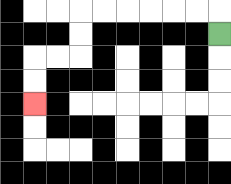{'start': '[9, 1]', 'end': '[1, 4]', 'path_directions': 'U,L,L,L,L,L,L,D,D,L,L,D,D', 'path_coordinates': '[[9, 1], [9, 0], [8, 0], [7, 0], [6, 0], [5, 0], [4, 0], [3, 0], [3, 1], [3, 2], [2, 2], [1, 2], [1, 3], [1, 4]]'}